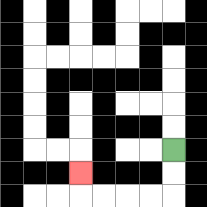{'start': '[7, 6]', 'end': '[3, 7]', 'path_directions': 'D,D,L,L,L,L,U', 'path_coordinates': '[[7, 6], [7, 7], [7, 8], [6, 8], [5, 8], [4, 8], [3, 8], [3, 7]]'}